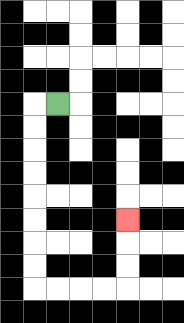{'start': '[2, 4]', 'end': '[5, 9]', 'path_directions': 'L,D,D,D,D,D,D,D,D,R,R,R,R,U,U,U', 'path_coordinates': '[[2, 4], [1, 4], [1, 5], [1, 6], [1, 7], [1, 8], [1, 9], [1, 10], [1, 11], [1, 12], [2, 12], [3, 12], [4, 12], [5, 12], [5, 11], [5, 10], [5, 9]]'}